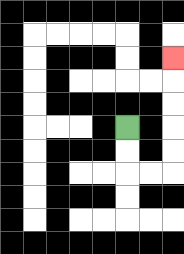{'start': '[5, 5]', 'end': '[7, 2]', 'path_directions': 'D,D,R,R,U,U,U,U,U', 'path_coordinates': '[[5, 5], [5, 6], [5, 7], [6, 7], [7, 7], [7, 6], [7, 5], [7, 4], [7, 3], [7, 2]]'}